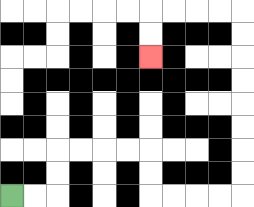{'start': '[0, 8]', 'end': '[6, 2]', 'path_directions': 'R,R,U,U,R,R,R,R,D,D,R,R,R,R,U,U,U,U,U,U,U,U,L,L,L,L,D,D', 'path_coordinates': '[[0, 8], [1, 8], [2, 8], [2, 7], [2, 6], [3, 6], [4, 6], [5, 6], [6, 6], [6, 7], [6, 8], [7, 8], [8, 8], [9, 8], [10, 8], [10, 7], [10, 6], [10, 5], [10, 4], [10, 3], [10, 2], [10, 1], [10, 0], [9, 0], [8, 0], [7, 0], [6, 0], [6, 1], [6, 2]]'}